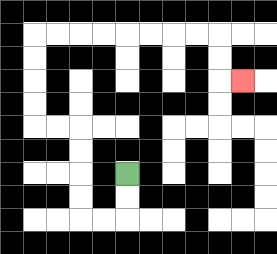{'start': '[5, 7]', 'end': '[10, 3]', 'path_directions': 'D,D,L,L,U,U,U,U,L,L,U,U,U,U,R,R,R,R,R,R,R,R,D,D,R', 'path_coordinates': '[[5, 7], [5, 8], [5, 9], [4, 9], [3, 9], [3, 8], [3, 7], [3, 6], [3, 5], [2, 5], [1, 5], [1, 4], [1, 3], [1, 2], [1, 1], [2, 1], [3, 1], [4, 1], [5, 1], [6, 1], [7, 1], [8, 1], [9, 1], [9, 2], [9, 3], [10, 3]]'}